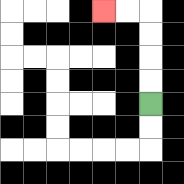{'start': '[6, 4]', 'end': '[4, 0]', 'path_directions': 'U,U,U,U,L,L', 'path_coordinates': '[[6, 4], [6, 3], [6, 2], [6, 1], [6, 0], [5, 0], [4, 0]]'}